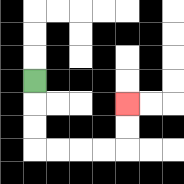{'start': '[1, 3]', 'end': '[5, 4]', 'path_directions': 'D,D,D,R,R,R,R,U,U', 'path_coordinates': '[[1, 3], [1, 4], [1, 5], [1, 6], [2, 6], [3, 6], [4, 6], [5, 6], [5, 5], [5, 4]]'}